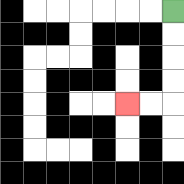{'start': '[7, 0]', 'end': '[5, 4]', 'path_directions': 'D,D,D,D,L,L', 'path_coordinates': '[[7, 0], [7, 1], [7, 2], [7, 3], [7, 4], [6, 4], [5, 4]]'}